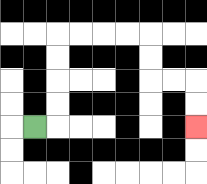{'start': '[1, 5]', 'end': '[8, 5]', 'path_directions': 'R,U,U,U,U,R,R,R,R,D,D,R,R,D,D', 'path_coordinates': '[[1, 5], [2, 5], [2, 4], [2, 3], [2, 2], [2, 1], [3, 1], [4, 1], [5, 1], [6, 1], [6, 2], [6, 3], [7, 3], [8, 3], [8, 4], [8, 5]]'}